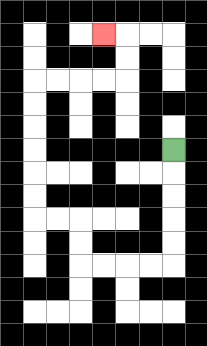{'start': '[7, 6]', 'end': '[4, 1]', 'path_directions': 'D,D,D,D,D,L,L,L,L,U,U,L,L,U,U,U,U,U,U,R,R,R,R,U,U,L', 'path_coordinates': '[[7, 6], [7, 7], [7, 8], [7, 9], [7, 10], [7, 11], [6, 11], [5, 11], [4, 11], [3, 11], [3, 10], [3, 9], [2, 9], [1, 9], [1, 8], [1, 7], [1, 6], [1, 5], [1, 4], [1, 3], [2, 3], [3, 3], [4, 3], [5, 3], [5, 2], [5, 1], [4, 1]]'}